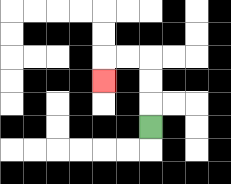{'start': '[6, 5]', 'end': '[4, 3]', 'path_directions': 'U,U,U,L,L,D', 'path_coordinates': '[[6, 5], [6, 4], [6, 3], [6, 2], [5, 2], [4, 2], [4, 3]]'}